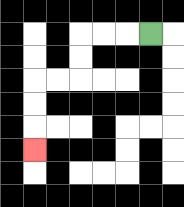{'start': '[6, 1]', 'end': '[1, 6]', 'path_directions': 'L,L,L,D,D,L,L,D,D,D', 'path_coordinates': '[[6, 1], [5, 1], [4, 1], [3, 1], [3, 2], [3, 3], [2, 3], [1, 3], [1, 4], [1, 5], [1, 6]]'}